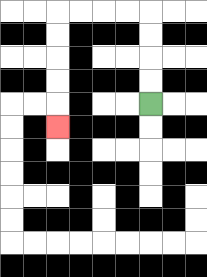{'start': '[6, 4]', 'end': '[2, 5]', 'path_directions': 'U,U,U,U,L,L,L,L,D,D,D,D,D', 'path_coordinates': '[[6, 4], [6, 3], [6, 2], [6, 1], [6, 0], [5, 0], [4, 0], [3, 0], [2, 0], [2, 1], [2, 2], [2, 3], [2, 4], [2, 5]]'}